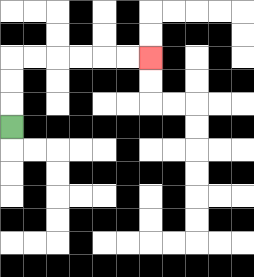{'start': '[0, 5]', 'end': '[6, 2]', 'path_directions': 'U,U,U,R,R,R,R,R,R', 'path_coordinates': '[[0, 5], [0, 4], [0, 3], [0, 2], [1, 2], [2, 2], [3, 2], [4, 2], [5, 2], [6, 2]]'}